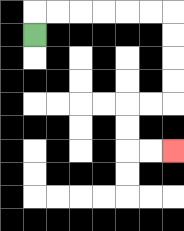{'start': '[1, 1]', 'end': '[7, 6]', 'path_directions': 'U,R,R,R,R,R,R,D,D,D,D,L,L,D,D,R,R', 'path_coordinates': '[[1, 1], [1, 0], [2, 0], [3, 0], [4, 0], [5, 0], [6, 0], [7, 0], [7, 1], [7, 2], [7, 3], [7, 4], [6, 4], [5, 4], [5, 5], [5, 6], [6, 6], [7, 6]]'}